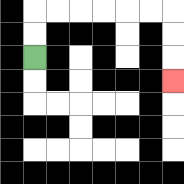{'start': '[1, 2]', 'end': '[7, 3]', 'path_directions': 'U,U,R,R,R,R,R,R,D,D,D', 'path_coordinates': '[[1, 2], [1, 1], [1, 0], [2, 0], [3, 0], [4, 0], [5, 0], [6, 0], [7, 0], [7, 1], [7, 2], [7, 3]]'}